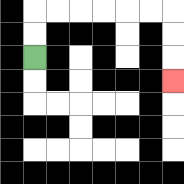{'start': '[1, 2]', 'end': '[7, 3]', 'path_directions': 'U,U,R,R,R,R,R,R,D,D,D', 'path_coordinates': '[[1, 2], [1, 1], [1, 0], [2, 0], [3, 0], [4, 0], [5, 0], [6, 0], [7, 0], [7, 1], [7, 2], [7, 3]]'}